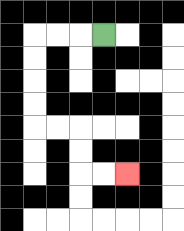{'start': '[4, 1]', 'end': '[5, 7]', 'path_directions': 'L,L,L,D,D,D,D,R,R,D,D,R,R', 'path_coordinates': '[[4, 1], [3, 1], [2, 1], [1, 1], [1, 2], [1, 3], [1, 4], [1, 5], [2, 5], [3, 5], [3, 6], [3, 7], [4, 7], [5, 7]]'}